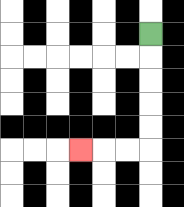{'start': '[6, 1]', 'end': '[3, 6]', 'path_directions': 'D,D,D,D,D,L,L,L', 'path_coordinates': '[[6, 1], [6, 2], [6, 3], [6, 4], [6, 5], [6, 6], [5, 6], [4, 6], [3, 6]]'}